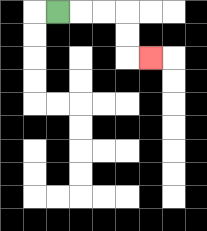{'start': '[2, 0]', 'end': '[6, 2]', 'path_directions': 'R,R,R,D,D,R', 'path_coordinates': '[[2, 0], [3, 0], [4, 0], [5, 0], [5, 1], [5, 2], [6, 2]]'}